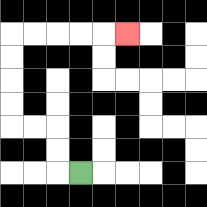{'start': '[3, 7]', 'end': '[5, 1]', 'path_directions': 'L,U,U,L,L,U,U,U,U,R,R,R,R,R', 'path_coordinates': '[[3, 7], [2, 7], [2, 6], [2, 5], [1, 5], [0, 5], [0, 4], [0, 3], [0, 2], [0, 1], [1, 1], [2, 1], [3, 1], [4, 1], [5, 1]]'}